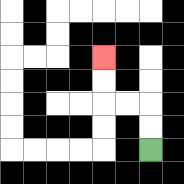{'start': '[6, 6]', 'end': '[4, 2]', 'path_directions': 'U,U,L,L,U,U', 'path_coordinates': '[[6, 6], [6, 5], [6, 4], [5, 4], [4, 4], [4, 3], [4, 2]]'}